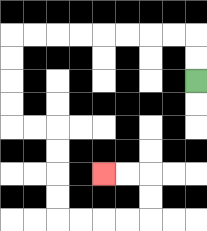{'start': '[8, 3]', 'end': '[4, 7]', 'path_directions': 'U,U,L,L,L,L,L,L,L,L,D,D,D,D,R,R,D,D,D,D,R,R,R,R,U,U,L,L', 'path_coordinates': '[[8, 3], [8, 2], [8, 1], [7, 1], [6, 1], [5, 1], [4, 1], [3, 1], [2, 1], [1, 1], [0, 1], [0, 2], [0, 3], [0, 4], [0, 5], [1, 5], [2, 5], [2, 6], [2, 7], [2, 8], [2, 9], [3, 9], [4, 9], [5, 9], [6, 9], [6, 8], [6, 7], [5, 7], [4, 7]]'}